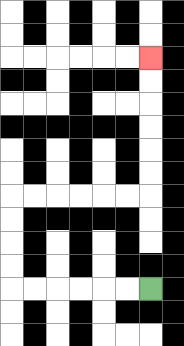{'start': '[6, 12]', 'end': '[6, 2]', 'path_directions': 'L,L,L,L,L,L,U,U,U,U,R,R,R,R,R,R,U,U,U,U,U,U', 'path_coordinates': '[[6, 12], [5, 12], [4, 12], [3, 12], [2, 12], [1, 12], [0, 12], [0, 11], [0, 10], [0, 9], [0, 8], [1, 8], [2, 8], [3, 8], [4, 8], [5, 8], [6, 8], [6, 7], [6, 6], [6, 5], [6, 4], [6, 3], [6, 2]]'}